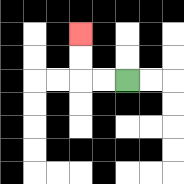{'start': '[5, 3]', 'end': '[3, 1]', 'path_directions': 'L,L,U,U', 'path_coordinates': '[[5, 3], [4, 3], [3, 3], [3, 2], [3, 1]]'}